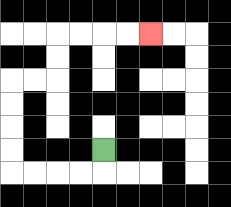{'start': '[4, 6]', 'end': '[6, 1]', 'path_directions': 'D,L,L,L,L,U,U,U,U,R,R,U,U,R,R,R,R', 'path_coordinates': '[[4, 6], [4, 7], [3, 7], [2, 7], [1, 7], [0, 7], [0, 6], [0, 5], [0, 4], [0, 3], [1, 3], [2, 3], [2, 2], [2, 1], [3, 1], [4, 1], [5, 1], [6, 1]]'}